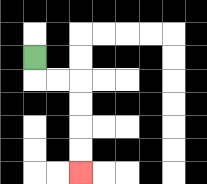{'start': '[1, 2]', 'end': '[3, 7]', 'path_directions': 'D,R,R,D,D,D,D', 'path_coordinates': '[[1, 2], [1, 3], [2, 3], [3, 3], [3, 4], [3, 5], [3, 6], [3, 7]]'}